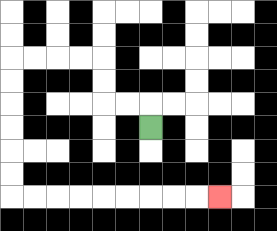{'start': '[6, 5]', 'end': '[9, 8]', 'path_directions': 'U,L,L,U,U,L,L,L,L,D,D,D,D,D,D,R,R,R,R,R,R,R,R,R', 'path_coordinates': '[[6, 5], [6, 4], [5, 4], [4, 4], [4, 3], [4, 2], [3, 2], [2, 2], [1, 2], [0, 2], [0, 3], [0, 4], [0, 5], [0, 6], [0, 7], [0, 8], [1, 8], [2, 8], [3, 8], [4, 8], [5, 8], [6, 8], [7, 8], [8, 8], [9, 8]]'}